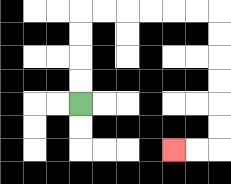{'start': '[3, 4]', 'end': '[7, 6]', 'path_directions': 'U,U,U,U,R,R,R,R,R,R,D,D,D,D,D,D,L,L', 'path_coordinates': '[[3, 4], [3, 3], [3, 2], [3, 1], [3, 0], [4, 0], [5, 0], [6, 0], [7, 0], [8, 0], [9, 0], [9, 1], [9, 2], [9, 3], [9, 4], [9, 5], [9, 6], [8, 6], [7, 6]]'}